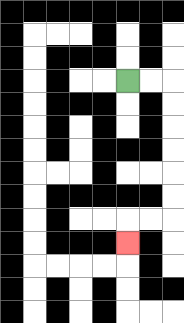{'start': '[5, 3]', 'end': '[5, 10]', 'path_directions': 'R,R,D,D,D,D,D,D,L,L,D', 'path_coordinates': '[[5, 3], [6, 3], [7, 3], [7, 4], [7, 5], [7, 6], [7, 7], [7, 8], [7, 9], [6, 9], [5, 9], [5, 10]]'}